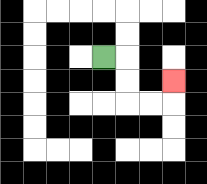{'start': '[4, 2]', 'end': '[7, 3]', 'path_directions': 'R,D,D,R,R,U', 'path_coordinates': '[[4, 2], [5, 2], [5, 3], [5, 4], [6, 4], [7, 4], [7, 3]]'}